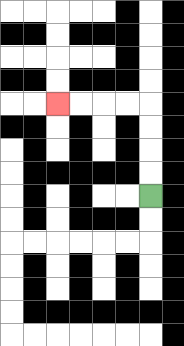{'start': '[6, 8]', 'end': '[2, 4]', 'path_directions': 'U,U,U,U,L,L,L,L', 'path_coordinates': '[[6, 8], [6, 7], [6, 6], [6, 5], [6, 4], [5, 4], [4, 4], [3, 4], [2, 4]]'}